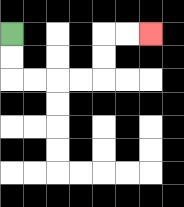{'start': '[0, 1]', 'end': '[6, 1]', 'path_directions': 'D,D,R,R,R,R,U,U,R,R', 'path_coordinates': '[[0, 1], [0, 2], [0, 3], [1, 3], [2, 3], [3, 3], [4, 3], [4, 2], [4, 1], [5, 1], [6, 1]]'}